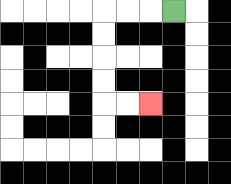{'start': '[7, 0]', 'end': '[6, 4]', 'path_directions': 'L,L,L,D,D,D,D,R,R', 'path_coordinates': '[[7, 0], [6, 0], [5, 0], [4, 0], [4, 1], [4, 2], [4, 3], [4, 4], [5, 4], [6, 4]]'}